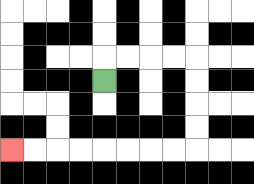{'start': '[4, 3]', 'end': '[0, 6]', 'path_directions': 'U,R,R,R,R,D,D,D,D,L,L,L,L,L,L,L,L', 'path_coordinates': '[[4, 3], [4, 2], [5, 2], [6, 2], [7, 2], [8, 2], [8, 3], [8, 4], [8, 5], [8, 6], [7, 6], [6, 6], [5, 6], [4, 6], [3, 6], [2, 6], [1, 6], [0, 6]]'}